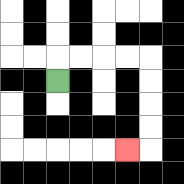{'start': '[2, 3]', 'end': '[5, 6]', 'path_directions': 'U,R,R,R,R,D,D,D,D,L', 'path_coordinates': '[[2, 3], [2, 2], [3, 2], [4, 2], [5, 2], [6, 2], [6, 3], [6, 4], [6, 5], [6, 6], [5, 6]]'}